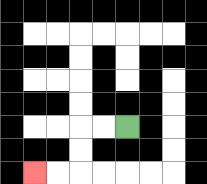{'start': '[5, 5]', 'end': '[1, 7]', 'path_directions': 'L,L,D,D,L,L', 'path_coordinates': '[[5, 5], [4, 5], [3, 5], [3, 6], [3, 7], [2, 7], [1, 7]]'}